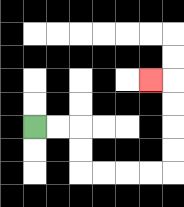{'start': '[1, 5]', 'end': '[6, 3]', 'path_directions': 'R,R,D,D,R,R,R,R,U,U,U,U,L', 'path_coordinates': '[[1, 5], [2, 5], [3, 5], [3, 6], [3, 7], [4, 7], [5, 7], [6, 7], [7, 7], [7, 6], [7, 5], [7, 4], [7, 3], [6, 3]]'}